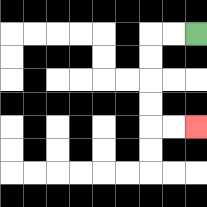{'start': '[8, 1]', 'end': '[8, 5]', 'path_directions': 'L,L,D,D,D,D,R,R', 'path_coordinates': '[[8, 1], [7, 1], [6, 1], [6, 2], [6, 3], [6, 4], [6, 5], [7, 5], [8, 5]]'}